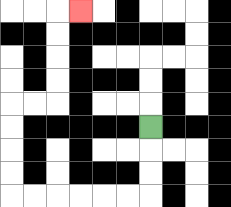{'start': '[6, 5]', 'end': '[3, 0]', 'path_directions': 'D,D,D,L,L,L,L,L,L,U,U,U,U,R,R,U,U,U,U,R', 'path_coordinates': '[[6, 5], [6, 6], [6, 7], [6, 8], [5, 8], [4, 8], [3, 8], [2, 8], [1, 8], [0, 8], [0, 7], [0, 6], [0, 5], [0, 4], [1, 4], [2, 4], [2, 3], [2, 2], [2, 1], [2, 0], [3, 0]]'}